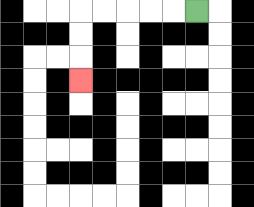{'start': '[8, 0]', 'end': '[3, 3]', 'path_directions': 'L,L,L,L,L,D,D,D', 'path_coordinates': '[[8, 0], [7, 0], [6, 0], [5, 0], [4, 0], [3, 0], [3, 1], [3, 2], [3, 3]]'}